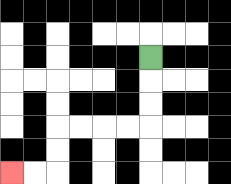{'start': '[6, 2]', 'end': '[0, 7]', 'path_directions': 'D,D,D,L,L,L,L,D,D,L,L', 'path_coordinates': '[[6, 2], [6, 3], [6, 4], [6, 5], [5, 5], [4, 5], [3, 5], [2, 5], [2, 6], [2, 7], [1, 7], [0, 7]]'}